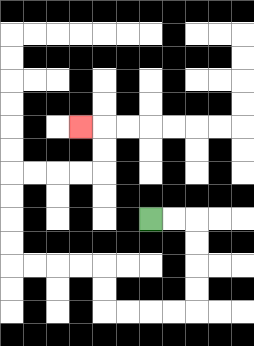{'start': '[6, 9]', 'end': '[3, 5]', 'path_directions': 'R,R,D,D,D,D,L,L,L,L,U,U,L,L,L,L,U,U,U,U,R,R,R,R,U,U,L', 'path_coordinates': '[[6, 9], [7, 9], [8, 9], [8, 10], [8, 11], [8, 12], [8, 13], [7, 13], [6, 13], [5, 13], [4, 13], [4, 12], [4, 11], [3, 11], [2, 11], [1, 11], [0, 11], [0, 10], [0, 9], [0, 8], [0, 7], [1, 7], [2, 7], [3, 7], [4, 7], [4, 6], [4, 5], [3, 5]]'}